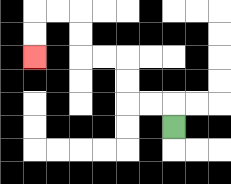{'start': '[7, 5]', 'end': '[1, 2]', 'path_directions': 'U,L,L,U,U,L,L,U,U,L,L,D,D', 'path_coordinates': '[[7, 5], [7, 4], [6, 4], [5, 4], [5, 3], [5, 2], [4, 2], [3, 2], [3, 1], [3, 0], [2, 0], [1, 0], [1, 1], [1, 2]]'}